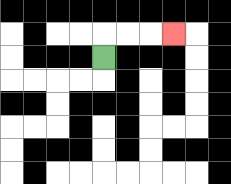{'start': '[4, 2]', 'end': '[7, 1]', 'path_directions': 'U,R,R,R', 'path_coordinates': '[[4, 2], [4, 1], [5, 1], [6, 1], [7, 1]]'}